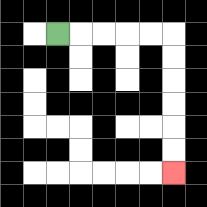{'start': '[2, 1]', 'end': '[7, 7]', 'path_directions': 'R,R,R,R,R,D,D,D,D,D,D', 'path_coordinates': '[[2, 1], [3, 1], [4, 1], [5, 1], [6, 1], [7, 1], [7, 2], [7, 3], [7, 4], [7, 5], [7, 6], [7, 7]]'}